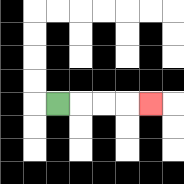{'start': '[2, 4]', 'end': '[6, 4]', 'path_directions': 'R,R,R,R', 'path_coordinates': '[[2, 4], [3, 4], [4, 4], [5, 4], [6, 4]]'}